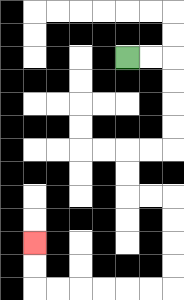{'start': '[5, 2]', 'end': '[1, 10]', 'path_directions': 'R,R,D,D,D,D,L,L,D,D,R,R,D,D,D,D,L,L,L,L,L,L,U,U', 'path_coordinates': '[[5, 2], [6, 2], [7, 2], [7, 3], [7, 4], [7, 5], [7, 6], [6, 6], [5, 6], [5, 7], [5, 8], [6, 8], [7, 8], [7, 9], [7, 10], [7, 11], [7, 12], [6, 12], [5, 12], [4, 12], [3, 12], [2, 12], [1, 12], [1, 11], [1, 10]]'}